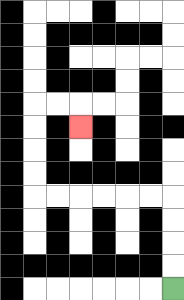{'start': '[7, 12]', 'end': '[3, 5]', 'path_directions': 'U,U,U,U,L,L,L,L,L,L,U,U,U,U,R,R,D', 'path_coordinates': '[[7, 12], [7, 11], [7, 10], [7, 9], [7, 8], [6, 8], [5, 8], [4, 8], [3, 8], [2, 8], [1, 8], [1, 7], [1, 6], [1, 5], [1, 4], [2, 4], [3, 4], [3, 5]]'}